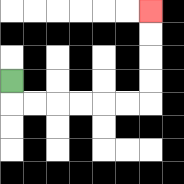{'start': '[0, 3]', 'end': '[6, 0]', 'path_directions': 'D,R,R,R,R,R,R,U,U,U,U', 'path_coordinates': '[[0, 3], [0, 4], [1, 4], [2, 4], [3, 4], [4, 4], [5, 4], [6, 4], [6, 3], [6, 2], [6, 1], [6, 0]]'}